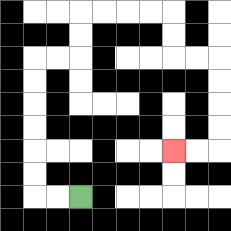{'start': '[3, 8]', 'end': '[7, 6]', 'path_directions': 'L,L,U,U,U,U,U,U,R,R,U,U,R,R,R,R,D,D,R,R,D,D,D,D,L,L', 'path_coordinates': '[[3, 8], [2, 8], [1, 8], [1, 7], [1, 6], [1, 5], [1, 4], [1, 3], [1, 2], [2, 2], [3, 2], [3, 1], [3, 0], [4, 0], [5, 0], [6, 0], [7, 0], [7, 1], [7, 2], [8, 2], [9, 2], [9, 3], [9, 4], [9, 5], [9, 6], [8, 6], [7, 6]]'}